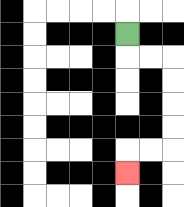{'start': '[5, 1]', 'end': '[5, 7]', 'path_directions': 'D,R,R,D,D,D,D,L,L,D', 'path_coordinates': '[[5, 1], [5, 2], [6, 2], [7, 2], [7, 3], [7, 4], [7, 5], [7, 6], [6, 6], [5, 6], [5, 7]]'}